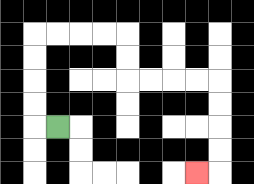{'start': '[2, 5]', 'end': '[8, 7]', 'path_directions': 'L,U,U,U,U,R,R,R,R,D,D,R,R,R,R,D,D,D,D,L', 'path_coordinates': '[[2, 5], [1, 5], [1, 4], [1, 3], [1, 2], [1, 1], [2, 1], [3, 1], [4, 1], [5, 1], [5, 2], [5, 3], [6, 3], [7, 3], [8, 3], [9, 3], [9, 4], [9, 5], [9, 6], [9, 7], [8, 7]]'}